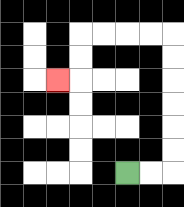{'start': '[5, 7]', 'end': '[2, 3]', 'path_directions': 'R,R,U,U,U,U,U,U,L,L,L,L,D,D,L', 'path_coordinates': '[[5, 7], [6, 7], [7, 7], [7, 6], [7, 5], [7, 4], [7, 3], [7, 2], [7, 1], [6, 1], [5, 1], [4, 1], [3, 1], [3, 2], [3, 3], [2, 3]]'}